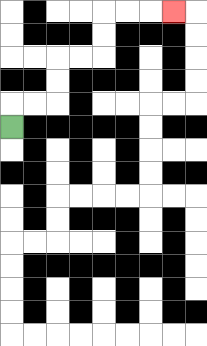{'start': '[0, 5]', 'end': '[7, 0]', 'path_directions': 'U,R,R,U,U,R,R,U,U,R,R,R', 'path_coordinates': '[[0, 5], [0, 4], [1, 4], [2, 4], [2, 3], [2, 2], [3, 2], [4, 2], [4, 1], [4, 0], [5, 0], [6, 0], [7, 0]]'}